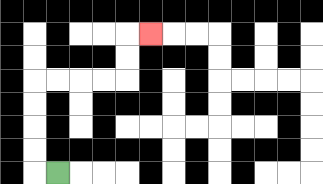{'start': '[2, 7]', 'end': '[6, 1]', 'path_directions': 'L,U,U,U,U,R,R,R,R,U,U,R', 'path_coordinates': '[[2, 7], [1, 7], [1, 6], [1, 5], [1, 4], [1, 3], [2, 3], [3, 3], [4, 3], [5, 3], [5, 2], [5, 1], [6, 1]]'}